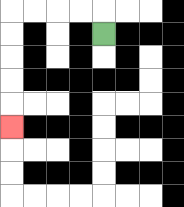{'start': '[4, 1]', 'end': '[0, 5]', 'path_directions': 'U,L,L,L,L,D,D,D,D,D', 'path_coordinates': '[[4, 1], [4, 0], [3, 0], [2, 0], [1, 0], [0, 0], [0, 1], [0, 2], [0, 3], [0, 4], [0, 5]]'}